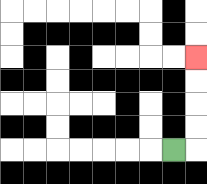{'start': '[7, 6]', 'end': '[8, 2]', 'path_directions': 'R,U,U,U,U', 'path_coordinates': '[[7, 6], [8, 6], [8, 5], [8, 4], [8, 3], [8, 2]]'}